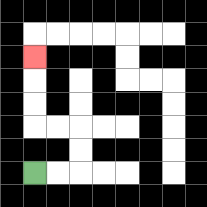{'start': '[1, 7]', 'end': '[1, 2]', 'path_directions': 'R,R,U,U,L,L,U,U,U', 'path_coordinates': '[[1, 7], [2, 7], [3, 7], [3, 6], [3, 5], [2, 5], [1, 5], [1, 4], [1, 3], [1, 2]]'}